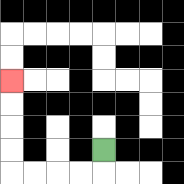{'start': '[4, 6]', 'end': '[0, 3]', 'path_directions': 'D,L,L,L,L,U,U,U,U', 'path_coordinates': '[[4, 6], [4, 7], [3, 7], [2, 7], [1, 7], [0, 7], [0, 6], [0, 5], [0, 4], [0, 3]]'}